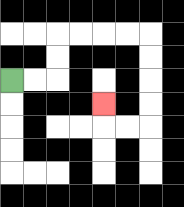{'start': '[0, 3]', 'end': '[4, 4]', 'path_directions': 'R,R,U,U,R,R,R,R,D,D,D,D,L,L,U', 'path_coordinates': '[[0, 3], [1, 3], [2, 3], [2, 2], [2, 1], [3, 1], [4, 1], [5, 1], [6, 1], [6, 2], [6, 3], [6, 4], [6, 5], [5, 5], [4, 5], [4, 4]]'}